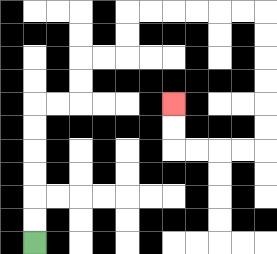{'start': '[1, 10]', 'end': '[7, 4]', 'path_directions': 'U,U,U,U,U,U,R,R,U,U,R,R,U,U,R,R,R,R,R,R,D,D,D,D,D,D,L,L,L,L,U,U', 'path_coordinates': '[[1, 10], [1, 9], [1, 8], [1, 7], [1, 6], [1, 5], [1, 4], [2, 4], [3, 4], [3, 3], [3, 2], [4, 2], [5, 2], [5, 1], [5, 0], [6, 0], [7, 0], [8, 0], [9, 0], [10, 0], [11, 0], [11, 1], [11, 2], [11, 3], [11, 4], [11, 5], [11, 6], [10, 6], [9, 6], [8, 6], [7, 6], [7, 5], [7, 4]]'}